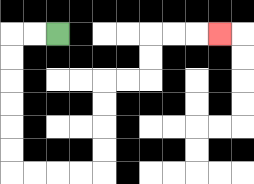{'start': '[2, 1]', 'end': '[9, 1]', 'path_directions': 'L,L,D,D,D,D,D,D,R,R,R,R,U,U,U,U,R,R,U,U,R,R,R', 'path_coordinates': '[[2, 1], [1, 1], [0, 1], [0, 2], [0, 3], [0, 4], [0, 5], [0, 6], [0, 7], [1, 7], [2, 7], [3, 7], [4, 7], [4, 6], [4, 5], [4, 4], [4, 3], [5, 3], [6, 3], [6, 2], [6, 1], [7, 1], [8, 1], [9, 1]]'}